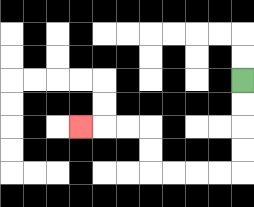{'start': '[10, 3]', 'end': '[3, 5]', 'path_directions': 'D,D,D,D,L,L,L,L,U,U,L,L,L', 'path_coordinates': '[[10, 3], [10, 4], [10, 5], [10, 6], [10, 7], [9, 7], [8, 7], [7, 7], [6, 7], [6, 6], [6, 5], [5, 5], [4, 5], [3, 5]]'}